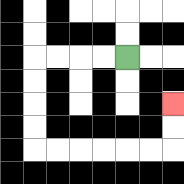{'start': '[5, 2]', 'end': '[7, 4]', 'path_directions': 'L,L,L,L,D,D,D,D,R,R,R,R,R,R,U,U', 'path_coordinates': '[[5, 2], [4, 2], [3, 2], [2, 2], [1, 2], [1, 3], [1, 4], [1, 5], [1, 6], [2, 6], [3, 6], [4, 6], [5, 6], [6, 6], [7, 6], [7, 5], [7, 4]]'}